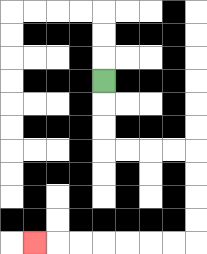{'start': '[4, 3]', 'end': '[1, 10]', 'path_directions': 'D,D,D,R,R,R,R,D,D,D,D,L,L,L,L,L,L,L', 'path_coordinates': '[[4, 3], [4, 4], [4, 5], [4, 6], [5, 6], [6, 6], [7, 6], [8, 6], [8, 7], [8, 8], [8, 9], [8, 10], [7, 10], [6, 10], [5, 10], [4, 10], [3, 10], [2, 10], [1, 10]]'}